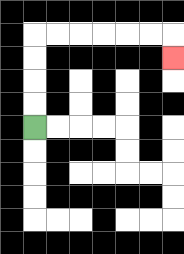{'start': '[1, 5]', 'end': '[7, 2]', 'path_directions': 'U,U,U,U,R,R,R,R,R,R,D', 'path_coordinates': '[[1, 5], [1, 4], [1, 3], [1, 2], [1, 1], [2, 1], [3, 1], [4, 1], [5, 1], [6, 1], [7, 1], [7, 2]]'}